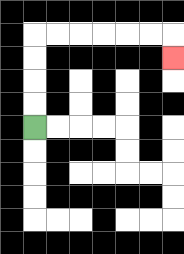{'start': '[1, 5]', 'end': '[7, 2]', 'path_directions': 'U,U,U,U,R,R,R,R,R,R,D', 'path_coordinates': '[[1, 5], [1, 4], [1, 3], [1, 2], [1, 1], [2, 1], [3, 1], [4, 1], [5, 1], [6, 1], [7, 1], [7, 2]]'}